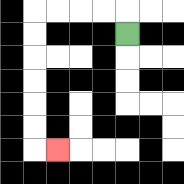{'start': '[5, 1]', 'end': '[2, 6]', 'path_directions': 'U,L,L,L,L,D,D,D,D,D,D,R', 'path_coordinates': '[[5, 1], [5, 0], [4, 0], [3, 0], [2, 0], [1, 0], [1, 1], [1, 2], [1, 3], [1, 4], [1, 5], [1, 6], [2, 6]]'}